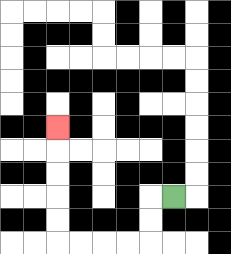{'start': '[7, 8]', 'end': '[2, 5]', 'path_directions': 'L,D,D,L,L,L,L,U,U,U,U,U', 'path_coordinates': '[[7, 8], [6, 8], [6, 9], [6, 10], [5, 10], [4, 10], [3, 10], [2, 10], [2, 9], [2, 8], [2, 7], [2, 6], [2, 5]]'}